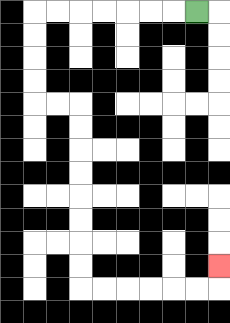{'start': '[8, 0]', 'end': '[9, 11]', 'path_directions': 'L,L,L,L,L,L,L,D,D,D,D,R,R,D,D,D,D,D,D,D,D,R,R,R,R,R,R,U', 'path_coordinates': '[[8, 0], [7, 0], [6, 0], [5, 0], [4, 0], [3, 0], [2, 0], [1, 0], [1, 1], [1, 2], [1, 3], [1, 4], [2, 4], [3, 4], [3, 5], [3, 6], [3, 7], [3, 8], [3, 9], [3, 10], [3, 11], [3, 12], [4, 12], [5, 12], [6, 12], [7, 12], [8, 12], [9, 12], [9, 11]]'}